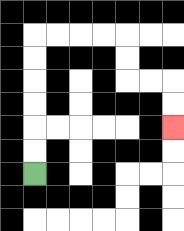{'start': '[1, 7]', 'end': '[7, 5]', 'path_directions': 'U,U,U,U,U,U,R,R,R,R,D,D,R,R,D,D', 'path_coordinates': '[[1, 7], [1, 6], [1, 5], [1, 4], [1, 3], [1, 2], [1, 1], [2, 1], [3, 1], [4, 1], [5, 1], [5, 2], [5, 3], [6, 3], [7, 3], [7, 4], [7, 5]]'}